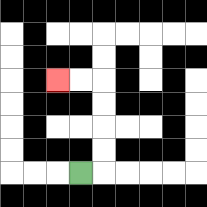{'start': '[3, 7]', 'end': '[2, 3]', 'path_directions': 'R,U,U,U,U,L,L', 'path_coordinates': '[[3, 7], [4, 7], [4, 6], [4, 5], [4, 4], [4, 3], [3, 3], [2, 3]]'}